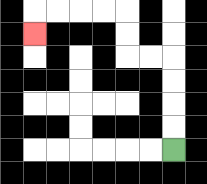{'start': '[7, 6]', 'end': '[1, 1]', 'path_directions': 'U,U,U,U,L,L,U,U,L,L,L,L,D', 'path_coordinates': '[[7, 6], [7, 5], [7, 4], [7, 3], [7, 2], [6, 2], [5, 2], [5, 1], [5, 0], [4, 0], [3, 0], [2, 0], [1, 0], [1, 1]]'}